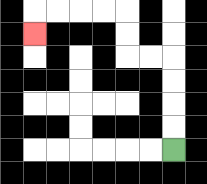{'start': '[7, 6]', 'end': '[1, 1]', 'path_directions': 'U,U,U,U,L,L,U,U,L,L,L,L,D', 'path_coordinates': '[[7, 6], [7, 5], [7, 4], [7, 3], [7, 2], [6, 2], [5, 2], [5, 1], [5, 0], [4, 0], [3, 0], [2, 0], [1, 0], [1, 1]]'}